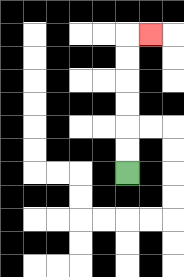{'start': '[5, 7]', 'end': '[6, 1]', 'path_directions': 'U,U,U,U,U,U,R', 'path_coordinates': '[[5, 7], [5, 6], [5, 5], [5, 4], [5, 3], [5, 2], [5, 1], [6, 1]]'}